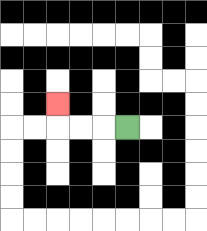{'start': '[5, 5]', 'end': '[2, 4]', 'path_directions': 'L,L,L,U', 'path_coordinates': '[[5, 5], [4, 5], [3, 5], [2, 5], [2, 4]]'}